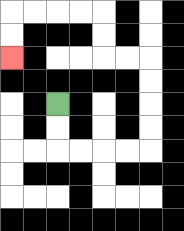{'start': '[2, 4]', 'end': '[0, 2]', 'path_directions': 'D,D,R,R,R,R,U,U,U,U,L,L,U,U,L,L,L,L,D,D', 'path_coordinates': '[[2, 4], [2, 5], [2, 6], [3, 6], [4, 6], [5, 6], [6, 6], [6, 5], [6, 4], [6, 3], [6, 2], [5, 2], [4, 2], [4, 1], [4, 0], [3, 0], [2, 0], [1, 0], [0, 0], [0, 1], [0, 2]]'}